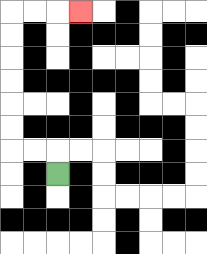{'start': '[2, 7]', 'end': '[3, 0]', 'path_directions': 'U,L,L,U,U,U,U,U,U,R,R,R', 'path_coordinates': '[[2, 7], [2, 6], [1, 6], [0, 6], [0, 5], [0, 4], [0, 3], [0, 2], [0, 1], [0, 0], [1, 0], [2, 0], [3, 0]]'}